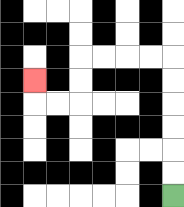{'start': '[7, 8]', 'end': '[1, 3]', 'path_directions': 'U,U,U,U,U,U,L,L,L,L,D,D,L,L,U', 'path_coordinates': '[[7, 8], [7, 7], [7, 6], [7, 5], [7, 4], [7, 3], [7, 2], [6, 2], [5, 2], [4, 2], [3, 2], [3, 3], [3, 4], [2, 4], [1, 4], [1, 3]]'}